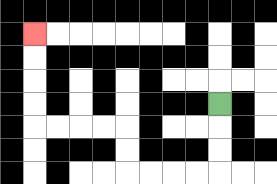{'start': '[9, 4]', 'end': '[1, 1]', 'path_directions': 'D,D,D,L,L,L,L,U,U,L,L,L,L,U,U,U,U', 'path_coordinates': '[[9, 4], [9, 5], [9, 6], [9, 7], [8, 7], [7, 7], [6, 7], [5, 7], [5, 6], [5, 5], [4, 5], [3, 5], [2, 5], [1, 5], [1, 4], [1, 3], [1, 2], [1, 1]]'}